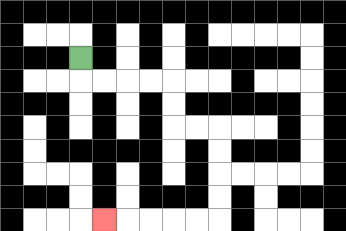{'start': '[3, 2]', 'end': '[4, 9]', 'path_directions': 'D,R,R,R,R,D,D,R,R,D,D,D,D,L,L,L,L,L', 'path_coordinates': '[[3, 2], [3, 3], [4, 3], [5, 3], [6, 3], [7, 3], [7, 4], [7, 5], [8, 5], [9, 5], [9, 6], [9, 7], [9, 8], [9, 9], [8, 9], [7, 9], [6, 9], [5, 9], [4, 9]]'}